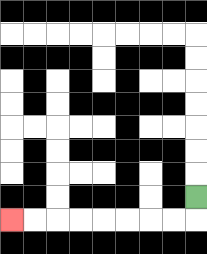{'start': '[8, 8]', 'end': '[0, 9]', 'path_directions': 'D,L,L,L,L,L,L,L,L', 'path_coordinates': '[[8, 8], [8, 9], [7, 9], [6, 9], [5, 9], [4, 9], [3, 9], [2, 9], [1, 9], [0, 9]]'}